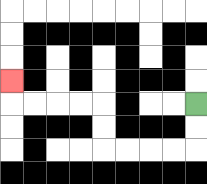{'start': '[8, 4]', 'end': '[0, 3]', 'path_directions': 'D,D,L,L,L,L,U,U,L,L,L,L,U', 'path_coordinates': '[[8, 4], [8, 5], [8, 6], [7, 6], [6, 6], [5, 6], [4, 6], [4, 5], [4, 4], [3, 4], [2, 4], [1, 4], [0, 4], [0, 3]]'}